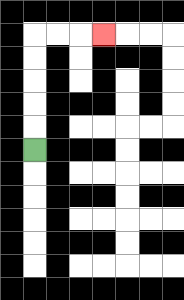{'start': '[1, 6]', 'end': '[4, 1]', 'path_directions': 'U,U,U,U,U,R,R,R', 'path_coordinates': '[[1, 6], [1, 5], [1, 4], [1, 3], [1, 2], [1, 1], [2, 1], [3, 1], [4, 1]]'}